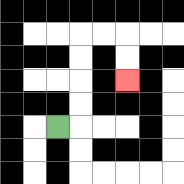{'start': '[2, 5]', 'end': '[5, 3]', 'path_directions': 'R,U,U,U,U,R,R,D,D', 'path_coordinates': '[[2, 5], [3, 5], [3, 4], [3, 3], [3, 2], [3, 1], [4, 1], [5, 1], [5, 2], [5, 3]]'}